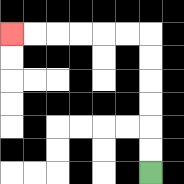{'start': '[6, 7]', 'end': '[0, 1]', 'path_directions': 'U,U,U,U,U,U,L,L,L,L,L,L', 'path_coordinates': '[[6, 7], [6, 6], [6, 5], [6, 4], [6, 3], [6, 2], [6, 1], [5, 1], [4, 1], [3, 1], [2, 1], [1, 1], [0, 1]]'}